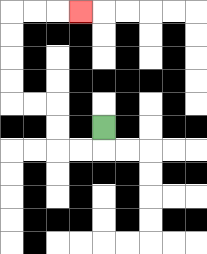{'start': '[4, 5]', 'end': '[3, 0]', 'path_directions': 'D,L,L,U,U,L,L,U,U,U,U,R,R,R', 'path_coordinates': '[[4, 5], [4, 6], [3, 6], [2, 6], [2, 5], [2, 4], [1, 4], [0, 4], [0, 3], [0, 2], [0, 1], [0, 0], [1, 0], [2, 0], [3, 0]]'}